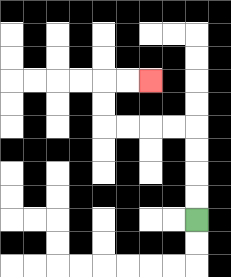{'start': '[8, 9]', 'end': '[6, 3]', 'path_directions': 'U,U,U,U,L,L,L,L,U,U,R,R', 'path_coordinates': '[[8, 9], [8, 8], [8, 7], [8, 6], [8, 5], [7, 5], [6, 5], [5, 5], [4, 5], [4, 4], [4, 3], [5, 3], [6, 3]]'}